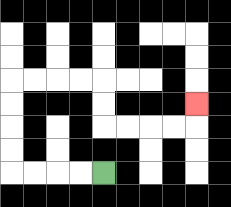{'start': '[4, 7]', 'end': '[8, 4]', 'path_directions': 'L,L,L,L,U,U,U,U,R,R,R,R,D,D,R,R,R,R,U', 'path_coordinates': '[[4, 7], [3, 7], [2, 7], [1, 7], [0, 7], [0, 6], [0, 5], [0, 4], [0, 3], [1, 3], [2, 3], [3, 3], [4, 3], [4, 4], [4, 5], [5, 5], [6, 5], [7, 5], [8, 5], [8, 4]]'}